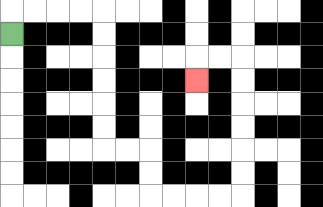{'start': '[0, 1]', 'end': '[8, 3]', 'path_directions': 'U,R,R,R,R,D,D,D,D,D,D,R,R,D,D,R,R,R,R,U,U,U,U,U,U,L,L,D', 'path_coordinates': '[[0, 1], [0, 0], [1, 0], [2, 0], [3, 0], [4, 0], [4, 1], [4, 2], [4, 3], [4, 4], [4, 5], [4, 6], [5, 6], [6, 6], [6, 7], [6, 8], [7, 8], [8, 8], [9, 8], [10, 8], [10, 7], [10, 6], [10, 5], [10, 4], [10, 3], [10, 2], [9, 2], [8, 2], [8, 3]]'}